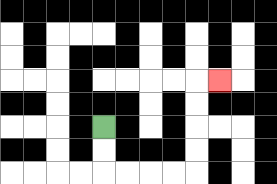{'start': '[4, 5]', 'end': '[9, 3]', 'path_directions': 'D,D,R,R,R,R,U,U,U,U,R', 'path_coordinates': '[[4, 5], [4, 6], [4, 7], [5, 7], [6, 7], [7, 7], [8, 7], [8, 6], [8, 5], [8, 4], [8, 3], [9, 3]]'}